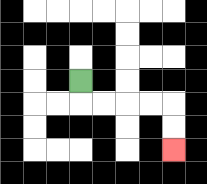{'start': '[3, 3]', 'end': '[7, 6]', 'path_directions': 'D,R,R,R,R,D,D', 'path_coordinates': '[[3, 3], [3, 4], [4, 4], [5, 4], [6, 4], [7, 4], [7, 5], [7, 6]]'}